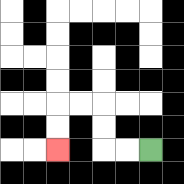{'start': '[6, 6]', 'end': '[2, 6]', 'path_directions': 'L,L,U,U,L,L,D,D', 'path_coordinates': '[[6, 6], [5, 6], [4, 6], [4, 5], [4, 4], [3, 4], [2, 4], [2, 5], [2, 6]]'}